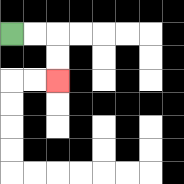{'start': '[0, 1]', 'end': '[2, 3]', 'path_directions': 'R,R,D,D', 'path_coordinates': '[[0, 1], [1, 1], [2, 1], [2, 2], [2, 3]]'}